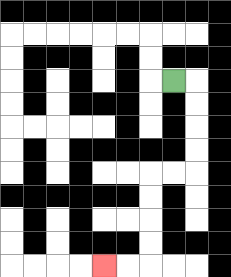{'start': '[7, 3]', 'end': '[4, 11]', 'path_directions': 'R,D,D,D,D,L,L,D,D,D,D,L,L', 'path_coordinates': '[[7, 3], [8, 3], [8, 4], [8, 5], [8, 6], [8, 7], [7, 7], [6, 7], [6, 8], [6, 9], [6, 10], [6, 11], [5, 11], [4, 11]]'}